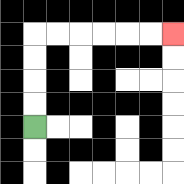{'start': '[1, 5]', 'end': '[7, 1]', 'path_directions': 'U,U,U,U,R,R,R,R,R,R', 'path_coordinates': '[[1, 5], [1, 4], [1, 3], [1, 2], [1, 1], [2, 1], [3, 1], [4, 1], [5, 1], [6, 1], [7, 1]]'}